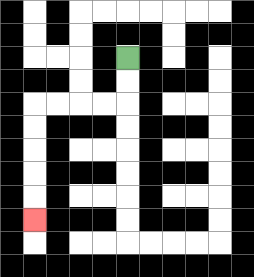{'start': '[5, 2]', 'end': '[1, 9]', 'path_directions': 'D,D,L,L,L,L,D,D,D,D,D', 'path_coordinates': '[[5, 2], [5, 3], [5, 4], [4, 4], [3, 4], [2, 4], [1, 4], [1, 5], [1, 6], [1, 7], [1, 8], [1, 9]]'}